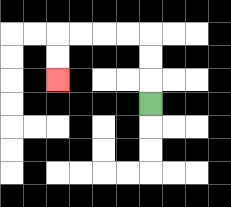{'start': '[6, 4]', 'end': '[2, 3]', 'path_directions': 'U,U,U,L,L,L,L,D,D', 'path_coordinates': '[[6, 4], [6, 3], [6, 2], [6, 1], [5, 1], [4, 1], [3, 1], [2, 1], [2, 2], [2, 3]]'}